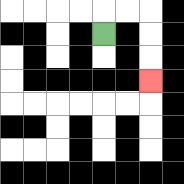{'start': '[4, 1]', 'end': '[6, 3]', 'path_directions': 'U,R,R,D,D,D', 'path_coordinates': '[[4, 1], [4, 0], [5, 0], [6, 0], [6, 1], [6, 2], [6, 3]]'}